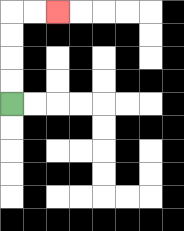{'start': '[0, 4]', 'end': '[2, 0]', 'path_directions': 'U,U,U,U,R,R', 'path_coordinates': '[[0, 4], [0, 3], [0, 2], [0, 1], [0, 0], [1, 0], [2, 0]]'}